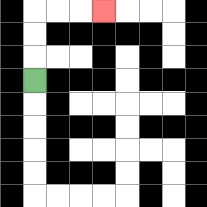{'start': '[1, 3]', 'end': '[4, 0]', 'path_directions': 'U,U,U,R,R,R', 'path_coordinates': '[[1, 3], [1, 2], [1, 1], [1, 0], [2, 0], [3, 0], [4, 0]]'}